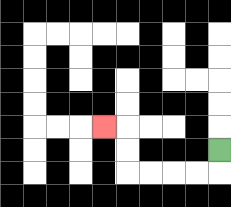{'start': '[9, 6]', 'end': '[4, 5]', 'path_directions': 'D,L,L,L,L,U,U,L', 'path_coordinates': '[[9, 6], [9, 7], [8, 7], [7, 7], [6, 7], [5, 7], [5, 6], [5, 5], [4, 5]]'}